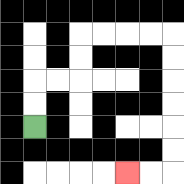{'start': '[1, 5]', 'end': '[5, 7]', 'path_directions': 'U,U,R,R,U,U,R,R,R,R,D,D,D,D,D,D,L,L', 'path_coordinates': '[[1, 5], [1, 4], [1, 3], [2, 3], [3, 3], [3, 2], [3, 1], [4, 1], [5, 1], [6, 1], [7, 1], [7, 2], [7, 3], [7, 4], [7, 5], [7, 6], [7, 7], [6, 7], [5, 7]]'}